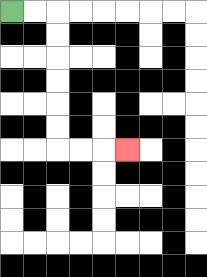{'start': '[0, 0]', 'end': '[5, 6]', 'path_directions': 'R,R,D,D,D,D,D,D,R,R,R', 'path_coordinates': '[[0, 0], [1, 0], [2, 0], [2, 1], [2, 2], [2, 3], [2, 4], [2, 5], [2, 6], [3, 6], [4, 6], [5, 6]]'}